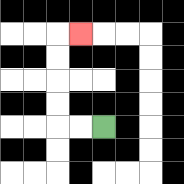{'start': '[4, 5]', 'end': '[3, 1]', 'path_directions': 'L,L,U,U,U,U,R', 'path_coordinates': '[[4, 5], [3, 5], [2, 5], [2, 4], [2, 3], [2, 2], [2, 1], [3, 1]]'}